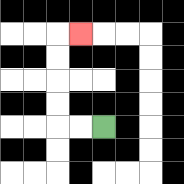{'start': '[4, 5]', 'end': '[3, 1]', 'path_directions': 'L,L,U,U,U,U,R', 'path_coordinates': '[[4, 5], [3, 5], [2, 5], [2, 4], [2, 3], [2, 2], [2, 1], [3, 1]]'}